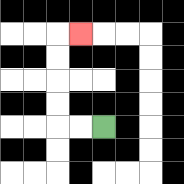{'start': '[4, 5]', 'end': '[3, 1]', 'path_directions': 'L,L,U,U,U,U,R', 'path_coordinates': '[[4, 5], [3, 5], [2, 5], [2, 4], [2, 3], [2, 2], [2, 1], [3, 1]]'}